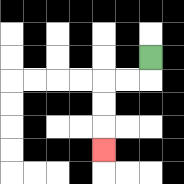{'start': '[6, 2]', 'end': '[4, 6]', 'path_directions': 'D,L,L,D,D,D', 'path_coordinates': '[[6, 2], [6, 3], [5, 3], [4, 3], [4, 4], [4, 5], [4, 6]]'}